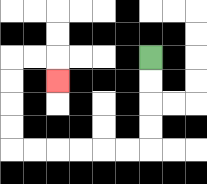{'start': '[6, 2]', 'end': '[2, 3]', 'path_directions': 'D,D,D,D,L,L,L,L,L,L,U,U,U,U,R,R,D', 'path_coordinates': '[[6, 2], [6, 3], [6, 4], [6, 5], [6, 6], [5, 6], [4, 6], [3, 6], [2, 6], [1, 6], [0, 6], [0, 5], [0, 4], [0, 3], [0, 2], [1, 2], [2, 2], [2, 3]]'}